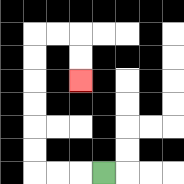{'start': '[4, 7]', 'end': '[3, 3]', 'path_directions': 'L,L,L,U,U,U,U,U,U,R,R,D,D', 'path_coordinates': '[[4, 7], [3, 7], [2, 7], [1, 7], [1, 6], [1, 5], [1, 4], [1, 3], [1, 2], [1, 1], [2, 1], [3, 1], [3, 2], [3, 3]]'}